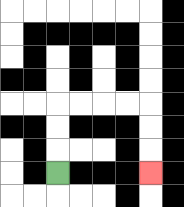{'start': '[2, 7]', 'end': '[6, 7]', 'path_directions': 'U,U,U,R,R,R,R,D,D,D', 'path_coordinates': '[[2, 7], [2, 6], [2, 5], [2, 4], [3, 4], [4, 4], [5, 4], [6, 4], [6, 5], [6, 6], [6, 7]]'}